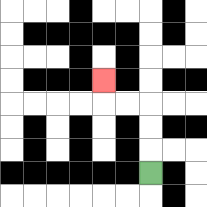{'start': '[6, 7]', 'end': '[4, 3]', 'path_directions': 'U,U,U,L,L,U', 'path_coordinates': '[[6, 7], [6, 6], [6, 5], [6, 4], [5, 4], [4, 4], [4, 3]]'}